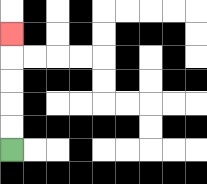{'start': '[0, 6]', 'end': '[0, 1]', 'path_directions': 'U,U,U,U,U', 'path_coordinates': '[[0, 6], [0, 5], [0, 4], [0, 3], [0, 2], [0, 1]]'}